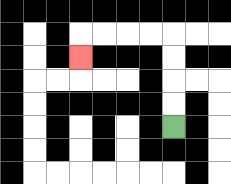{'start': '[7, 5]', 'end': '[3, 2]', 'path_directions': 'U,U,U,U,L,L,L,L,D', 'path_coordinates': '[[7, 5], [7, 4], [7, 3], [7, 2], [7, 1], [6, 1], [5, 1], [4, 1], [3, 1], [3, 2]]'}